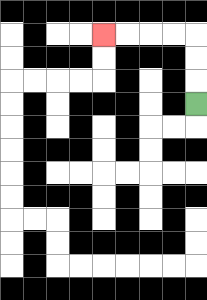{'start': '[8, 4]', 'end': '[4, 1]', 'path_directions': 'U,U,U,L,L,L,L', 'path_coordinates': '[[8, 4], [8, 3], [8, 2], [8, 1], [7, 1], [6, 1], [5, 1], [4, 1]]'}